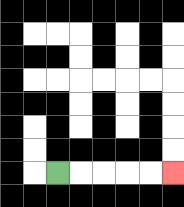{'start': '[2, 7]', 'end': '[7, 7]', 'path_directions': 'R,R,R,R,R', 'path_coordinates': '[[2, 7], [3, 7], [4, 7], [5, 7], [6, 7], [7, 7]]'}